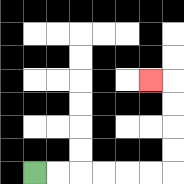{'start': '[1, 7]', 'end': '[6, 3]', 'path_directions': 'R,R,R,R,R,R,U,U,U,U,L', 'path_coordinates': '[[1, 7], [2, 7], [3, 7], [4, 7], [5, 7], [6, 7], [7, 7], [7, 6], [7, 5], [7, 4], [7, 3], [6, 3]]'}